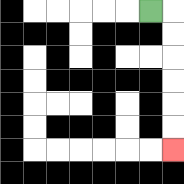{'start': '[6, 0]', 'end': '[7, 6]', 'path_directions': 'R,D,D,D,D,D,D', 'path_coordinates': '[[6, 0], [7, 0], [7, 1], [7, 2], [7, 3], [7, 4], [7, 5], [7, 6]]'}